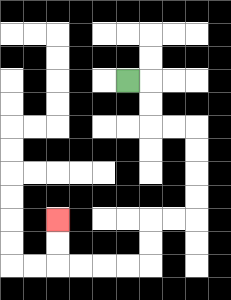{'start': '[5, 3]', 'end': '[2, 9]', 'path_directions': 'R,D,D,R,R,D,D,D,D,L,L,D,D,L,L,L,L,U,U', 'path_coordinates': '[[5, 3], [6, 3], [6, 4], [6, 5], [7, 5], [8, 5], [8, 6], [8, 7], [8, 8], [8, 9], [7, 9], [6, 9], [6, 10], [6, 11], [5, 11], [4, 11], [3, 11], [2, 11], [2, 10], [2, 9]]'}